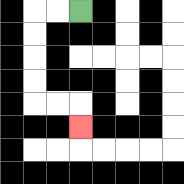{'start': '[3, 0]', 'end': '[3, 5]', 'path_directions': 'L,L,D,D,D,D,R,R,D', 'path_coordinates': '[[3, 0], [2, 0], [1, 0], [1, 1], [1, 2], [1, 3], [1, 4], [2, 4], [3, 4], [3, 5]]'}